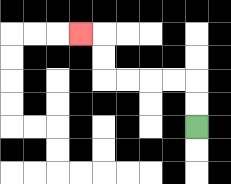{'start': '[8, 5]', 'end': '[3, 1]', 'path_directions': 'U,U,L,L,L,L,U,U,L', 'path_coordinates': '[[8, 5], [8, 4], [8, 3], [7, 3], [6, 3], [5, 3], [4, 3], [4, 2], [4, 1], [3, 1]]'}